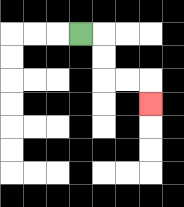{'start': '[3, 1]', 'end': '[6, 4]', 'path_directions': 'R,D,D,R,R,D', 'path_coordinates': '[[3, 1], [4, 1], [4, 2], [4, 3], [5, 3], [6, 3], [6, 4]]'}